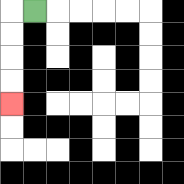{'start': '[1, 0]', 'end': '[0, 4]', 'path_directions': 'L,D,D,D,D', 'path_coordinates': '[[1, 0], [0, 0], [0, 1], [0, 2], [0, 3], [0, 4]]'}